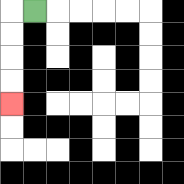{'start': '[1, 0]', 'end': '[0, 4]', 'path_directions': 'L,D,D,D,D', 'path_coordinates': '[[1, 0], [0, 0], [0, 1], [0, 2], [0, 3], [0, 4]]'}